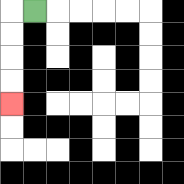{'start': '[1, 0]', 'end': '[0, 4]', 'path_directions': 'L,D,D,D,D', 'path_coordinates': '[[1, 0], [0, 0], [0, 1], [0, 2], [0, 3], [0, 4]]'}